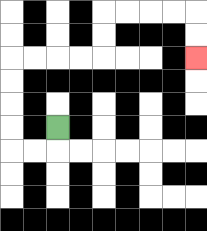{'start': '[2, 5]', 'end': '[8, 2]', 'path_directions': 'D,L,L,U,U,U,U,R,R,R,R,U,U,R,R,R,R,D,D', 'path_coordinates': '[[2, 5], [2, 6], [1, 6], [0, 6], [0, 5], [0, 4], [0, 3], [0, 2], [1, 2], [2, 2], [3, 2], [4, 2], [4, 1], [4, 0], [5, 0], [6, 0], [7, 0], [8, 0], [8, 1], [8, 2]]'}